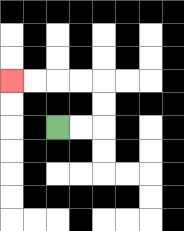{'start': '[2, 5]', 'end': '[0, 3]', 'path_directions': 'R,R,U,U,L,L,L,L', 'path_coordinates': '[[2, 5], [3, 5], [4, 5], [4, 4], [4, 3], [3, 3], [2, 3], [1, 3], [0, 3]]'}